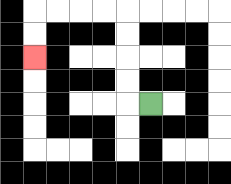{'start': '[6, 4]', 'end': '[1, 2]', 'path_directions': 'L,U,U,U,U,L,L,L,L,D,D', 'path_coordinates': '[[6, 4], [5, 4], [5, 3], [5, 2], [5, 1], [5, 0], [4, 0], [3, 0], [2, 0], [1, 0], [1, 1], [1, 2]]'}